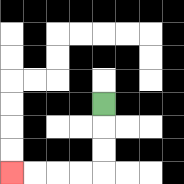{'start': '[4, 4]', 'end': '[0, 7]', 'path_directions': 'D,D,D,L,L,L,L', 'path_coordinates': '[[4, 4], [4, 5], [4, 6], [4, 7], [3, 7], [2, 7], [1, 7], [0, 7]]'}